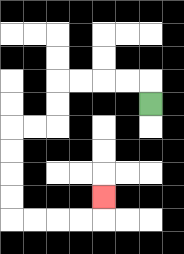{'start': '[6, 4]', 'end': '[4, 8]', 'path_directions': 'U,L,L,L,L,D,D,L,L,D,D,D,D,R,R,R,R,U', 'path_coordinates': '[[6, 4], [6, 3], [5, 3], [4, 3], [3, 3], [2, 3], [2, 4], [2, 5], [1, 5], [0, 5], [0, 6], [0, 7], [0, 8], [0, 9], [1, 9], [2, 9], [3, 9], [4, 9], [4, 8]]'}